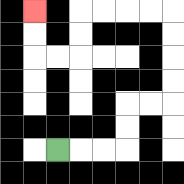{'start': '[2, 6]', 'end': '[1, 0]', 'path_directions': 'R,R,R,U,U,R,R,U,U,U,U,L,L,L,L,D,D,L,L,U,U', 'path_coordinates': '[[2, 6], [3, 6], [4, 6], [5, 6], [5, 5], [5, 4], [6, 4], [7, 4], [7, 3], [7, 2], [7, 1], [7, 0], [6, 0], [5, 0], [4, 0], [3, 0], [3, 1], [3, 2], [2, 2], [1, 2], [1, 1], [1, 0]]'}